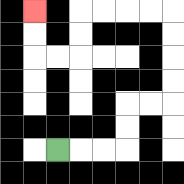{'start': '[2, 6]', 'end': '[1, 0]', 'path_directions': 'R,R,R,U,U,R,R,U,U,U,U,L,L,L,L,D,D,L,L,U,U', 'path_coordinates': '[[2, 6], [3, 6], [4, 6], [5, 6], [5, 5], [5, 4], [6, 4], [7, 4], [7, 3], [7, 2], [7, 1], [7, 0], [6, 0], [5, 0], [4, 0], [3, 0], [3, 1], [3, 2], [2, 2], [1, 2], [1, 1], [1, 0]]'}